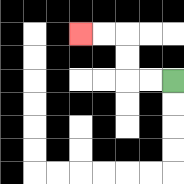{'start': '[7, 3]', 'end': '[3, 1]', 'path_directions': 'L,L,U,U,L,L', 'path_coordinates': '[[7, 3], [6, 3], [5, 3], [5, 2], [5, 1], [4, 1], [3, 1]]'}